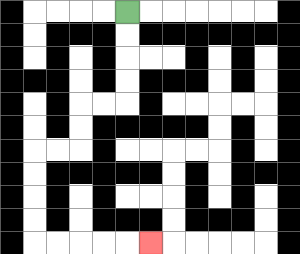{'start': '[5, 0]', 'end': '[6, 10]', 'path_directions': 'D,D,D,D,L,L,D,D,L,L,D,D,D,D,R,R,R,R,R', 'path_coordinates': '[[5, 0], [5, 1], [5, 2], [5, 3], [5, 4], [4, 4], [3, 4], [3, 5], [3, 6], [2, 6], [1, 6], [1, 7], [1, 8], [1, 9], [1, 10], [2, 10], [3, 10], [4, 10], [5, 10], [6, 10]]'}